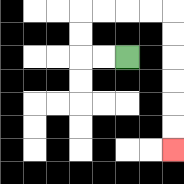{'start': '[5, 2]', 'end': '[7, 6]', 'path_directions': 'L,L,U,U,R,R,R,R,D,D,D,D,D,D', 'path_coordinates': '[[5, 2], [4, 2], [3, 2], [3, 1], [3, 0], [4, 0], [5, 0], [6, 0], [7, 0], [7, 1], [7, 2], [7, 3], [7, 4], [7, 5], [7, 6]]'}